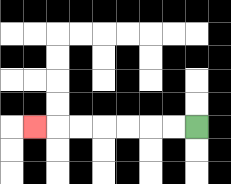{'start': '[8, 5]', 'end': '[1, 5]', 'path_directions': 'L,L,L,L,L,L,L', 'path_coordinates': '[[8, 5], [7, 5], [6, 5], [5, 5], [4, 5], [3, 5], [2, 5], [1, 5]]'}